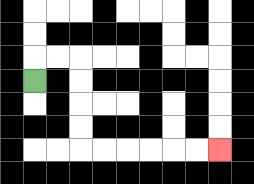{'start': '[1, 3]', 'end': '[9, 6]', 'path_directions': 'U,R,R,D,D,D,D,R,R,R,R,R,R', 'path_coordinates': '[[1, 3], [1, 2], [2, 2], [3, 2], [3, 3], [3, 4], [3, 5], [3, 6], [4, 6], [5, 6], [6, 6], [7, 6], [8, 6], [9, 6]]'}